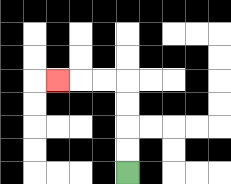{'start': '[5, 7]', 'end': '[2, 3]', 'path_directions': 'U,U,U,U,L,L,L', 'path_coordinates': '[[5, 7], [5, 6], [5, 5], [5, 4], [5, 3], [4, 3], [3, 3], [2, 3]]'}